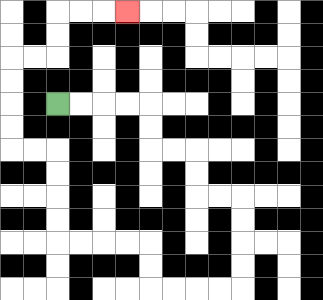{'start': '[2, 4]', 'end': '[5, 0]', 'path_directions': 'R,R,R,R,D,D,R,R,D,D,R,R,D,D,D,D,L,L,L,L,U,U,L,L,L,L,U,U,U,U,L,L,U,U,U,U,R,R,U,U,R,R,R', 'path_coordinates': '[[2, 4], [3, 4], [4, 4], [5, 4], [6, 4], [6, 5], [6, 6], [7, 6], [8, 6], [8, 7], [8, 8], [9, 8], [10, 8], [10, 9], [10, 10], [10, 11], [10, 12], [9, 12], [8, 12], [7, 12], [6, 12], [6, 11], [6, 10], [5, 10], [4, 10], [3, 10], [2, 10], [2, 9], [2, 8], [2, 7], [2, 6], [1, 6], [0, 6], [0, 5], [0, 4], [0, 3], [0, 2], [1, 2], [2, 2], [2, 1], [2, 0], [3, 0], [4, 0], [5, 0]]'}